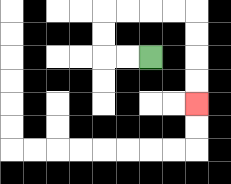{'start': '[6, 2]', 'end': '[8, 4]', 'path_directions': 'L,L,U,U,R,R,R,R,D,D,D,D', 'path_coordinates': '[[6, 2], [5, 2], [4, 2], [4, 1], [4, 0], [5, 0], [6, 0], [7, 0], [8, 0], [8, 1], [8, 2], [8, 3], [8, 4]]'}